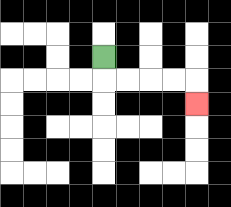{'start': '[4, 2]', 'end': '[8, 4]', 'path_directions': 'D,R,R,R,R,D', 'path_coordinates': '[[4, 2], [4, 3], [5, 3], [6, 3], [7, 3], [8, 3], [8, 4]]'}